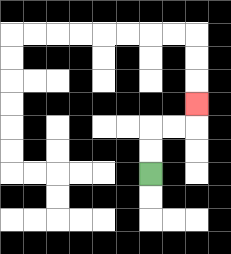{'start': '[6, 7]', 'end': '[8, 4]', 'path_directions': 'U,U,R,R,U', 'path_coordinates': '[[6, 7], [6, 6], [6, 5], [7, 5], [8, 5], [8, 4]]'}